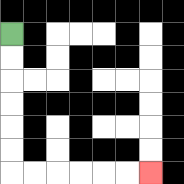{'start': '[0, 1]', 'end': '[6, 7]', 'path_directions': 'D,D,D,D,D,D,R,R,R,R,R,R', 'path_coordinates': '[[0, 1], [0, 2], [0, 3], [0, 4], [0, 5], [0, 6], [0, 7], [1, 7], [2, 7], [3, 7], [4, 7], [5, 7], [6, 7]]'}